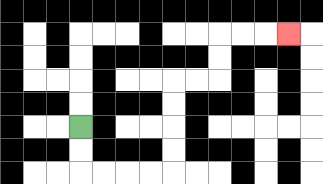{'start': '[3, 5]', 'end': '[12, 1]', 'path_directions': 'D,D,R,R,R,R,U,U,U,U,R,R,U,U,R,R,R', 'path_coordinates': '[[3, 5], [3, 6], [3, 7], [4, 7], [5, 7], [6, 7], [7, 7], [7, 6], [7, 5], [7, 4], [7, 3], [8, 3], [9, 3], [9, 2], [9, 1], [10, 1], [11, 1], [12, 1]]'}